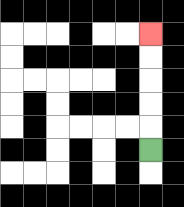{'start': '[6, 6]', 'end': '[6, 1]', 'path_directions': 'U,U,U,U,U', 'path_coordinates': '[[6, 6], [6, 5], [6, 4], [6, 3], [6, 2], [6, 1]]'}